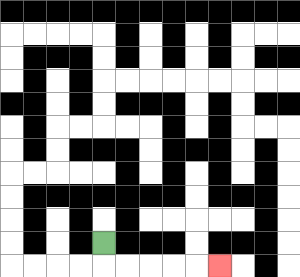{'start': '[4, 10]', 'end': '[9, 11]', 'path_directions': 'D,R,R,R,R,R', 'path_coordinates': '[[4, 10], [4, 11], [5, 11], [6, 11], [7, 11], [8, 11], [9, 11]]'}